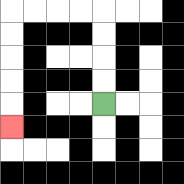{'start': '[4, 4]', 'end': '[0, 5]', 'path_directions': 'U,U,U,U,L,L,L,L,D,D,D,D,D', 'path_coordinates': '[[4, 4], [4, 3], [4, 2], [4, 1], [4, 0], [3, 0], [2, 0], [1, 0], [0, 0], [0, 1], [0, 2], [0, 3], [0, 4], [0, 5]]'}